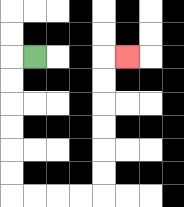{'start': '[1, 2]', 'end': '[5, 2]', 'path_directions': 'L,D,D,D,D,D,D,R,R,R,R,U,U,U,U,U,U,R', 'path_coordinates': '[[1, 2], [0, 2], [0, 3], [0, 4], [0, 5], [0, 6], [0, 7], [0, 8], [1, 8], [2, 8], [3, 8], [4, 8], [4, 7], [4, 6], [4, 5], [4, 4], [4, 3], [4, 2], [5, 2]]'}